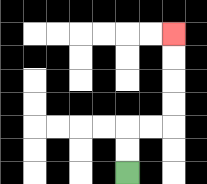{'start': '[5, 7]', 'end': '[7, 1]', 'path_directions': 'U,U,R,R,U,U,U,U', 'path_coordinates': '[[5, 7], [5, 6], [5, 5], [6, 5], [7, 5], [7, 4], [7, 3], [7, 2], [7, 1]]'}